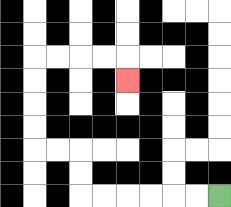{'start': '[9, 8]', 'end': '[5, 3]', 'path_directions': 'L,L,L,L,L,L,U,U,L,L,U,U,U,U,R,R,R,R,D', 'path_coordinates': '[[9, 8], [8, 8], [7, 8], [6, 8], [5, 8], [4, 8], [3, 8], [3, 7], [3, 6], [2, 6], [1, 6], [1, 5], [1, 4], [1, 3], [1, 2], [2, 2], [3, 2], [4, 2], [5, 2], [5, 3]]'}